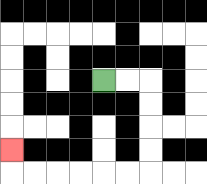{'start': '[4, 3]', 'end': '[0, 6]', 'path_directions': 'R,R,D,D,D,D,L,L,L,L,L,L,U', 'path_coordinates': '[[4, 3], [5, 3], [6, 3], [6, 4], [6, 5], [6, 6], [6, 7], [5, 7], [4, 7], [3, 7], [2, 7], [1, 7], [0, 7], [0, 6]]'}